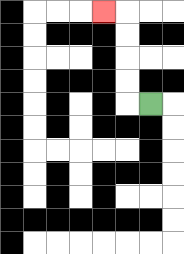{'start': '[6, 4]', 'end': '[4, 0]', 'path_directions': 'L,U,U,U,U,L', 'path_coordinates': '[[6, 4], [5, 4], [5, 3], [5, 2], [5, 1], [5, 0], [4, 0]]'}